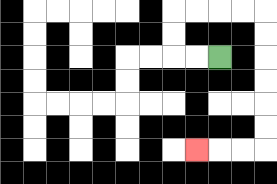{'start': '[9, 2]', 'end': '[8, 6]', 'path_directions': 'L,L,U,U,R,R,R,R,D,D,D,D,D,D,L,L,L', 'path_coordinates': '[[9, 2], [8, 2], [7, 2], [7, 1], [7, 0], [8, 0], [9, 0], [10, 0], [11, 0], [11, 1], [11, 2], [11, 3], [11, 4], [11, 5], [11, 6], [10, 6], [9, 6], [8, 6]]'}